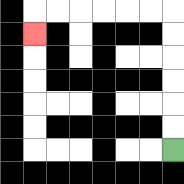{'start': '[7, 6]', 'end': '[1, 1]', 'path_directions': 'U,U,U,U,U,U,L,L,L,L,L,L,D', 'path_coordinates': '[[7, 6], [7, 5], [7, 4], [7, 3], [7, 2], [7, 1], [7, 0], [6, 0], [5, 0], [4, 0], [3, 0], [2, 0], [1, 0], [1, 1]]'}